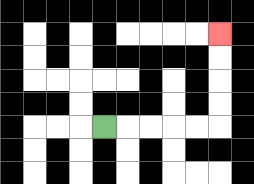{'start': '[4, 5]', 'end': '[9, 1]', 'path_directions': 'R,R,R,R,R,U,U,U,U', 'path_coordinates': '[[4, 5], [5, 5], [6, 5], [7, 5], [8, 5], [9, 5], [9, 4], [9, 3], [9, 2], [9, 1]]'}